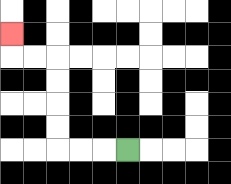{'start': '[5, 6]', 'end': '[0, 1]', 'path_directions': 'L,L,L,U,U,U,U,L,L,U', 'path_coordinates': '[[5, 6], [4, 6], [3, 6], [2, 6], [2, 5], [2, 4], [2, 3], [2, 2], [1, 2], [0, 2], [0, 1]]'}